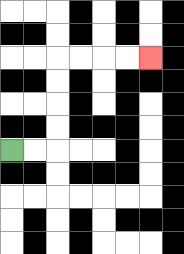{'start': '[0, 6]', 'end': '[6, 2]', 'path_directions': 'R,R,U,U,U,U,R,R,R,R', 'path_coordinates': '[[0, 6], [1, 6], [2, 6], [2, 5], [2, 4], [2, 3], [2, 2], [3, 2], [4, 2], [5, 2], [6, 2]]'}